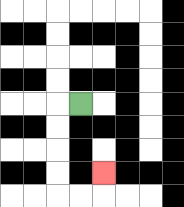{'start': '[3, 4]', 'end': '[4, 7]', 'path_directions': 'L,D,D,D,D,R,R,U', 'path_coordinates': '[[3, 4], [2, 4], [2, 5], [2, 6], [2, 7], [2, 8], [3, 8], [4, 8], [4, 7]]'}